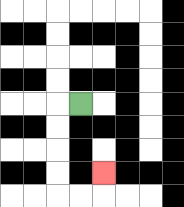{'start': '[3, 4]', 'end': '[4, 7]', 'path_directions': 'L,D,D,D,D,R,R,U', 'path_coordinates': '[[3, 4], [2, 4], [2, 5], [2, 6], [2, 7], [2, 8], [3, 8], [4, 8], [4, 7]]'}